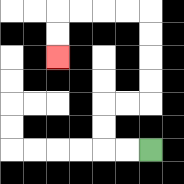{'start': '[6, 6]', 'end': '[2, 2]', 'path_directions': 'L,L,U,U,R,R,U,U,U,U,L,L,L,L,D,D', 'path_coordinates': '[[6, 6], [5, 6], [4, 6], [4, 5], [4, 4], [5, 4], [6, 4], [6, 3], [6, 2], [6, 1], [6, 0], [5, 0], [4, 0], [3, 0], [2, 0], [2, 1], [2, 2]]'}